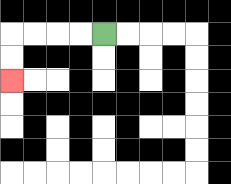{'start': '[4, 1]', 'end': '[0, 3]', 'path_directions': 'L,L,L,L,D,D', 'path_coordinates': '[[4, 1], [3, 1], [2, 1], [1, 1], [0, 1], [0, 2], [0, 3]]'}